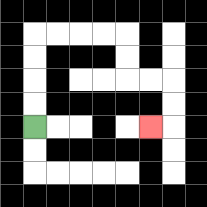{'start': '[1, 5]', 'end': '[6, 5]', 'path_directions': 'U,U,U,U,R,R,R,R,D,D,R,R,D,D,L', 'path_coordinates': '[[1, 5], [1, 4], [1, 3], [1, 2], [1, 1], [2, 1], [3, 1], [4, 1], [5, 1], [5, 2], [5, 3], [6, 3], [7, 3], [7, 4], [7, 5], [6, 5]]'}